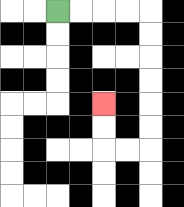{'start': '[2, 0]', 'end': '[4, 4]', 'path_directions': 'R,R,R,R,D,D,D,D,D,D,L,L,U,U', 'path_coordinates': '[[2, 0], [3, 0], [4, 0], [5, 0], [6, 0], [6, 1], [6, 2], [6, 3], [6, 4], [6, 5], [6, 6], [5, 6], [4, 6], [4, 5], [4, 4]]'}